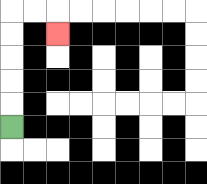{'start': '[0, 5]', 'end': '[2, 1]', 'path_directions': 'U,U,U,U,U,R,R,D', 'path_coordinates': '[[0, 5], [0, 4], [0, 3], [0, 2], [0, 1], [0, 0], [1, 0], [2, 0], [2, 1]]'}